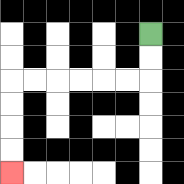{'start': '[6, 1]', 'end': '[0, 7]', 'path_directions': 'D,D,L,L,L,L,L,L,D,D,D,D', 'path_coordinates': '[[6, 1], [6, 2], [6, 3], [5, 3], [4, 3], [3, 3], [2, 3], [1, 3], [0, 3], [0, 4], [0, 5], [0, 6], [0, 7]]'}